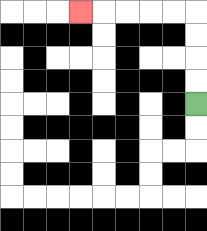{'start': '[8, 4]', 'end': '[3, 0]', 'path_directions': 'U,U,U,U,L,L,L,L,L', 'path_coordinates': '[[8, 4], [8, 3], [8, 2], [8, 1], [8, 0], [7, 0], [6, 0], [5, 0], [4, 0], [3, 0]]'}